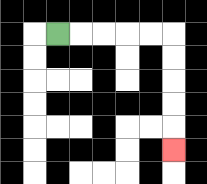{'start': '[2, 1]', 'end': '[7, 6]', 'path_directions': 'R,R,R,R,R,D,D,D,D,D', 'path_coordinates': '[[2, 1], [3, 1], [4, 1], [5, 1], [6, 1], [7, 1], [7, 2], [7, 3], [7, 4], [7, 5], [7, 6]]'}